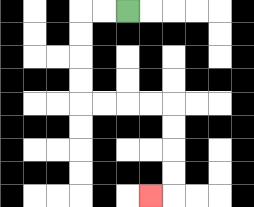{'start': '[5, 0]', 'end': '[6, 8]', 'path_directions': 'L,L,D,D,D,D,R,R,R,R,D,D,D,D,L', 'path_coordinates': '[[5, 0], [4, 0], [3, 0], [3, 1], [3, 2], [3, 3], [3, 4], [4, 4], [5, 4], [6, 4], [7, 4], [7, 5], [7, 6], [7, 7], [7, 8], [6, 8]]'}